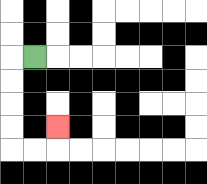{'start': '[1, 2]', 'end': '[2, 5]', 'path_directions': 'L,D,D,D,D,R,R,U', 'path_coordinates': '[[1, 2], [0, 2], [0, 3], [0, 4], [0, 5], [0, 6], [1, 6], [2, 6], [2, 5]]'}